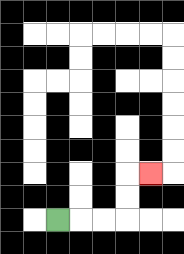{'start': '[2, 9]', 'end': '[6, 7]', 'path_directions': 'R,R,R,U,U,R', 'path_coordinates': '[[2, 9], [3, 9], [4, 9], [5, 9], [5, 8], [5, 7], [6, 7]]'}